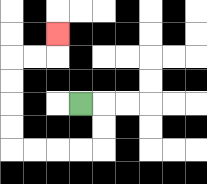{'start': '[3, 4]', 'end': '[2, 1]', 'path_directions': 'R,D,D,L,L,L,L,U,U,U,U,R,R,U', 'path_coordinates': '[[3, 4], [4, 4], [4, 5], [4, 6], [3, 6], [2, 6], [1, 6], [0, 6], [0, 5], [0, 4], [0, 3], [0, 2], [1, 2], [2, 2], [2, 1]]'}